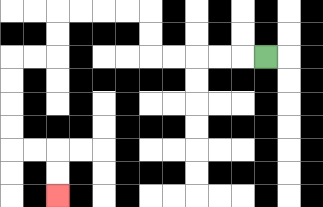{'start': '[11, 2]', 'end': '[2, 8]', 'path_directions': 'L,L,L,L,L,U,U,L,L,L,L,D,D,L,L,D,D,D,D,R,R,D,D', 'path_coordinates': '[[11, 2], [10, 2], [9, 2], [8, 2], [7, 2], [6, 2], [6, 1], [6, 0], [5, 0], [4, 0], [3, 0], [2, 0], [2, 1], [2, 2], [1, 2], [0, 2], [0, 3], [0, 4], [0, 5], [0, 6], [1, 6], [2, 6], [2, 7], [2, 8]]'}